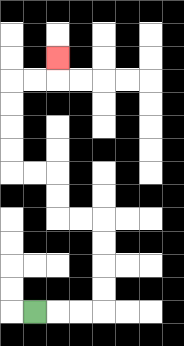{'start': '[1, 13]', 'end': '[2, 2]', 'path_directions': 'R,R,R,U,U,U,U,L,L,U,U,L,L,U,U,U,U,R,R,U', 'path_coordinates': '[[1, 13], [2, 13], [3, 13], [4, 13], [4, 12], [4, 11], [4, 10], [4, 9], [3, 9], [2, 9], [2, 8], [2, 7], [1, 7], [0, 7], [0, 6], [0, 5], [0, 4], [0, 3], [1, 3], [2, 3], [2, 2]]'}